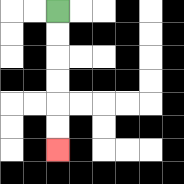{'start': '[2, 0]', 'end': '[2, 6]', 'path_directions': 'D,D,D,D,D,D', 'path_coordinates': '[[2, 0], [2, 1], [2, 2], [2, 3], [2, 4], [2, 5], [2, 6]]'}